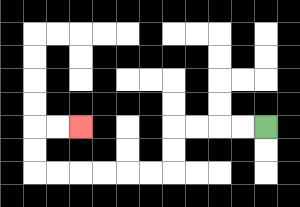{'start': '[11, 5]', 'end': '[3, 5]', 'path_directions': 'L,L,L,L,D,D,L,L,L,L,L,L,U,U,R,R', 'path_coordinates': '[[11, 5], [10, 5], [9, 5], [8, 5], [7, 5], [7, 6], [7, 7], [6, 7], [5, 7], [4, 7], [3, 7], [2, 7], [1, 7], [1, 6], [1, 5], [2, 5], [3, 5]]'}